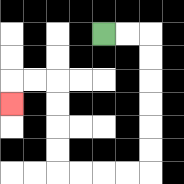{'start': '[4, 1]', 'end': '[0, 4]', 'path_directions': 'R,R,D,D,D,D,D,D,L,L,L,L,U,U,U,U,L,L,D', 'path_coordinates': '[[4, 1], [5, 1], [6, 1], [6, 2], [6, 3], [6, 4], [6, 5], [6, 6], [6, 7], [5, 7], [4, 7], [3, 7], [2, 7], [2, 6], [2, 5], [2, 4], [2, 3], [1, 3], [0, 3], [0, 4]]'}